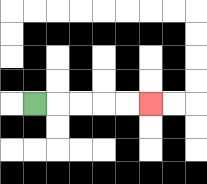{'start': '[1, 4]', 'end': '[6, 4]', 'path_directions': 'R,R,R,R,R', 'path_coordinates': '[[1, 4], [2, 4], [3, 4], [4, 4], [5, 4], [6, 4]]'}